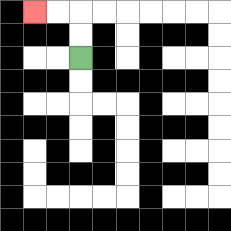{'start': '[3, 2]', 'end': '[1, 0]', 'path_directions': 'U,U,L,L', 'path_coordinates': '[[3, 2], [3, 1], [3, 0], [2, 0], [1, 0]]'}